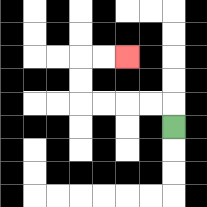{'start': '[7, 5]', 'end': '[5, 2]', 'path_directions': 'U,L,L,L,L,U,U,R,R', 'path_coordinates': '[[7, 5], [7, 4], [6, 4], [5, 4], [4, 4], [3, 4], [3, 3], [3, 2], [4, 2], [5, 2]]'}